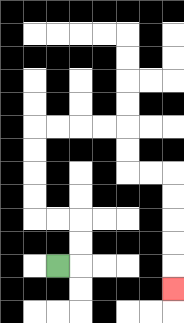{'start': '[2, 11]', 'end': '[7, 12]', 'path_directions': 'R,U,U,L,L,U,U,U,U,R,R,R,R,D,D,R,R,D,D,D,D,D', 'path_coordinates': '[[2, 11], [3, 11], [3, 10], [3, 9], [2, 9], [1, 9], [1, 8], [1, 7], [1, 6], [1, 5], [2, 5], [3, 5], [4, 5], [5, 5], [5, 6], [5, 7], [6, 7], [7, 7], [7, 8], [7, 9], [7, 10], [7, 11], [7, 12]]'}